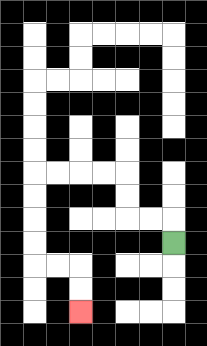{'start': '[7, 10]', 'end': '[3, 13]', 'path_directions': 'U,L,L,U,U,L,L,L,L,D,D,D,D,R,R,D,D', 'path_coordinates': '[[7, 10], [7, 9], [6, 9], [5, 9], [5, 8], [5, 7], [4, 7], [3, 7], [2, 7], [1, 7], [1, 8], [1, 9], [1, 10], [1, 11], [2, 11], [3, 11], [3, 12], [3, 13]]'}